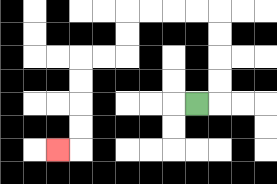{'start': '[8, 4]', 'end': '[2, 6]', 'path_directions': 'R,U,U,U,U,L,L,L,L,D,D,L,L,D,D,D,D,L', 'path_coordinates': '[[8, 4], [9, 4], [9, 3], [9, 2], [9, 1], [9, 0], [8, 0], [7, 0], [6, 0], [5, 0], [5, 1], [5, 2], [4, 2], [3, 2], [3, 3], [3, 4], [3, 5], [3, 6], [2, 6]]'}